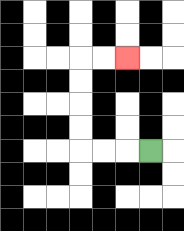{'start': '[6, 6]', 'end': '[5, 2]', 'path_directions': 'L,L,L,U,U,U,U,R,R', 'path_coordinates': '[[6, 6], [5, 6], [4, 6], [3, 6], [3, 5], [3, 4], [3, 3], [3, 2], [4, 2], [5, 2]]'}